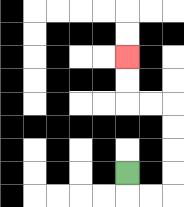{'start': '[5, 7]', 'end': '[5, 2]', 'path_directions': 'D,R,R,U,U,U,U,L,L,U,U', 'path_coordinates': '[[5, 7], [5, 8], [6, 8], [7, 8], [7, 7], [7, 6], [7, 5], [7, 4], [6, 4], [5, 4], [5, 3], [5, 2]]'}